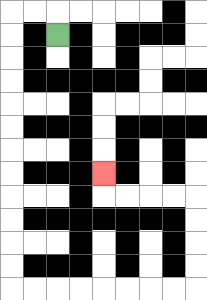{'start': '[2, 1]', 'end': '[4, 7]', 'path_directions': 'U,L,L,D,D,D,D,D,D,D,D,D,D,D,D,R,R,R,R,R,R,R,R,U,U,U,U,L,L,L,L,U', 'path_coordinates': '[[2, 1], [2, 0], [1, 0], [0, 0], [0, 1], [0, 2], [0, 3], [0, 4], [0, 5], [0, 6], [0, 7], [0, 8], [0, 9], [0, 10], [0, 11], [0, 12], [1, 12], [2, 12], [3, 12], [4, 12], [5, 12], [6, 12], [7, 12], [8, 12], [8, 11], [8, 10], [8, 9], [8, 8], [7, 8], [6, 8], [5, 8], [4, 8], [4, 7]]'}